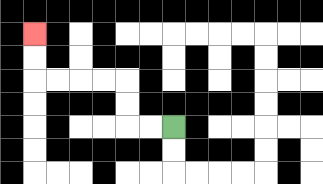{'start': '[7, 5]', 'end': '[1, 1]', 'path_directions': 'L,L,U,U,L,L,L,L,U,U', 'path_coordinates': '[[7, 5], [6, 5], [5, 5], [5, 4], [5, 3], [4, 3], [3, 3], [2, 3], [1, 3], [1, 2], [1, 1]]'}